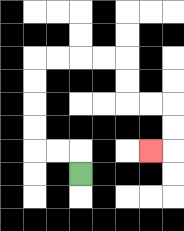{'start': '[3, 7]', 'end': '[6, 6]', 'path_directions': 'U,L,L,U,U,U,U,R,R,R,R,D,D,R,R,D,D,L', 'path_coordinates': '[[3, 7], [3, 6], [2, 6], [1, 6], [1, 5], [1, 4], [1, 3], [1, 2], [2, 2], [3, 2], [4, 2], [5, 2], [5, 3], [5, 4], [6, 4], [7, 4], [7, 5], [7, 6], [6, 6]]'}